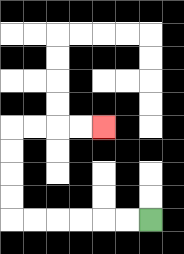{'start': '[6, 9]', 'end': '[4, 5]', 'path_directions': 'L,L,L,L,L,L,U,U,U,U,R,R,R,R', 'path_coordinates': '[[6, 9], [5, 9], [4, 9], [3, 9], [2, 9], [1, 9], [0, 9], [0, 8], [0, 7], [0, 6], [0, 5], [1, 5], [2, 5], [3, 5], [4, 5]]'}